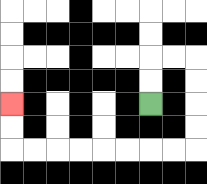{'start': '[6, 4]', 'end': '[0, 4]', 'path_directions': 'U,U,R,R,D,D,D,D,L,L,L,L,L,L,L,L,U,U', 'path_coordinates': '[[6, 4], [6, 3], [6, 2], [7, 2], [8, 2], [8, 3], [8, 4], [8, 5], [8, 6], [7, 6], [6, 6], [5, 6], [4, 6], [3, 6], [2, 6], [1, 6], [0, 6], [0, 5], [0, 4]]'}